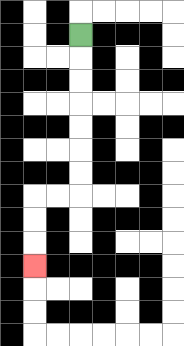{'start': '[3, 1]', 'end': '[1, 11]', 'path_directions': 'D,D,D,D,D,D,D,L,L,D,D,D', 'path_coordinates': '[[3, 1], [3, 2], [3, 3], [3, 4], [3, 5], [3, 6], [3, 7], [3, 8], [2, 8], [1, 8], [1, 9], [1, 10], [1, 11]]'}